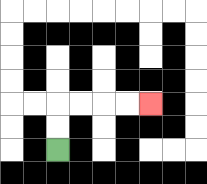{'start': '[2, 6]', 'end': '[6, 4]', 'path_directions': 'U,U,R,R,R,R', 'path_coordinates': '[[2, 6], [2, 5], [2, 4], [3, 4], [4, 4], [5, 4], [6, 4]]'}